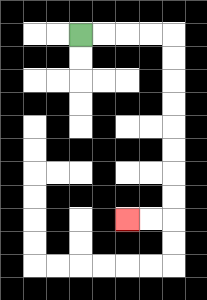{'start': '[3, 1]', 'end': '[5, 9]', 'path_directions': 'R,R,R,R,D,D,D,D,D,D,D,D,L,L', 'path_coordinates': '[[3, 1], [4, 1], [5, 1], [6, 1], [7, 1], [7, 2], [7, 3], [7, 4], [7, 5], [7, 6], [7, 7], [7, 8], [7, 9], [6, 9], [5, 9]]'}